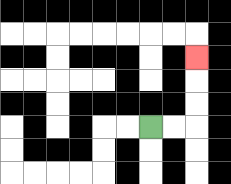{'start': '[6, 5]', 'end': '[8, 2]', 'path_directions': 'R,R,U,U,U', 'path_coordinates': '[[6, 5], [7, 5], [8, 5], [8, 4], [8, 3], [8, 2]]'}